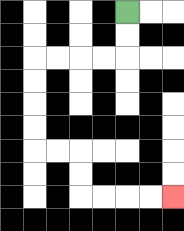{'start': '[5, 0]', 'end': '[7, 8]', 'path_directions': 'D,D,L,L,L,L,D,D,D,D,R,R,D,D,R,R,R,R', 'path_coordinates': '[[5, 0], [5, 1], [5, 2], [4, 2], [3, 2], [2, 2], [1, 2], [1, 3], [1, 4], [1, 5], [1, 6], [2, 6], [3, 6], [3, 7], [3, 8], [4, 8], [5, 8], [6, 8], [7, 8]]'}